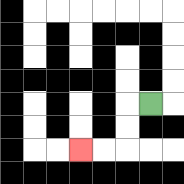{'start': '[6, 4]', 'end': '[3, 6]', 'path_directions': 'L,D,D,L,L', 'path_coordinates': '[[6, 4], [5, 4], [5, 5], [5, 6], [4, 6], [3, 6]]'}